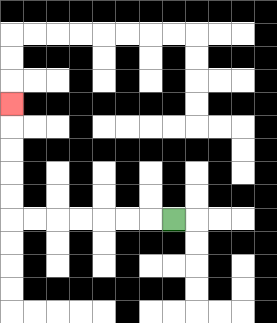{'start': '[7, 9]', 'end': '[0, 4]', 'path_directions': 'L,L,L,L,L,L,L,U,U,U,U,U', 'path_coordinates': '[[7, 9], [6, 9], [5, 9], [4, 9], [3, 9], [2, 9], [1, 9], [0, 9], [0, 8], [0, 7], [0, 6], [0, 5], [0, 4]]'}